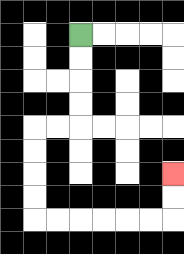{'start': '[3, 1]', 'end': '[7, 7]', 'path_directions': 'D,D,D,D,L,L,D,D,D,D,R,R,R,R,R,R,U,U', 'path_coordinates': '[[3, 1], [3, 2], [3, 3], [3, 4], [3, 5], [2, 5], [1, 5], [1, 6], [1, 7], [1, 8], [1, 9], [2, 9], [3, 9], [4, 9], [5, 9], [6, 9], [7, 9], [7, 8], [7, 7]]'}